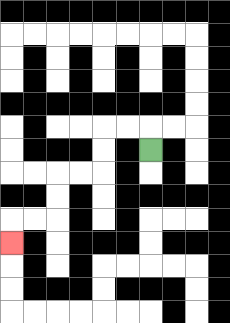{'start': '[6, 6]', 'end': '[0, 10]', 'path_directions': 'U,L,L,D,D,L,L,D,D,L,L,D', 'path_coordinates': '[[6, 6], [6, 5], [5, 5], [4, 5], [4, 6], [4, 7], [3, 7], [2, 7], [2, 8], [2, 9], [1, 9], [0, 9], [0, 10]]'}